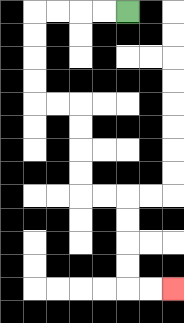{'start': '[5, 0]', 'end': '[7, 12]', 'path_directions': 'L,L,L,L,D,D,D,D,R,R,D,D,D,D,R,R,D,D,D,D,R,R', 'path_coordinates': '[[5, 0], [4, 0], [3, 0], [2, 0], [1, 0], [1, 1], [1, 2], [1, 3], [1, 4], [2, 4], [3, 4], [3, 5], [3, 6], [3, 7], [3, 8], [4, 8], [5, 8], [5, 9], [5, 10], [5, 11], [5, 12], [6, 12], [7, 12]]'}